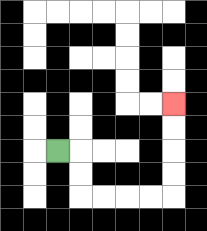{'start': '[2, 6]', 'end': '[7, 4]', 'path_directions': 'R,D,D,R,R,R,R,U,U,U,U', 'path_coordinates': '[[2, 6], [3, 6], [3, 7], [3, 8], [4, 8], [5, 8], [6, 8], [7, 8], [7, 7], [7, 6], [7, 5], [7, 4]]'}